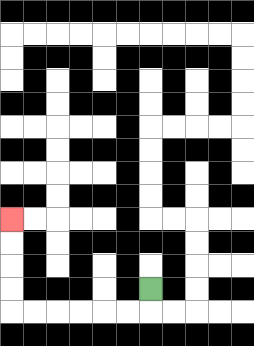{'start': '[6, 12]', 'end': '[0, 9]', 'path_directions': 'D,L,L,L,L,L,L,U,U,U,U', 'path_coordinates': '[[6, 12], [6, 13], [5, 13], [4, 13], [3, 13], [2, 13], [1, 13], [0, 13], [0, 12], [0, 11], [0, 10], [0, 9]]'}